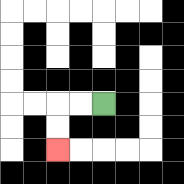{'start': '[4, 4]', 'end': '[2, 6]', 'path_directions': 'L,L,D,D', 'path_coordinates': '[[4, 4], [3, 4], [2, 4], [2, 5], [2, 6]]'}